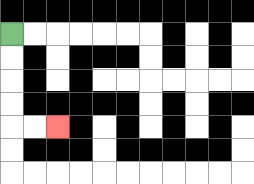{'start': '[0, 1]', 'end': '[2, 5]', 'path_directions': 'D,D,D,D,R,R', 'path_coordinates': '[[0, 1], [0, 2], [0, 3], [0, 4], [0, 5], [1, 5], [2, 5]]'}